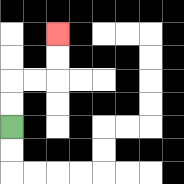{'start': '[0, 5]', 'end': '[2, 1]', 'path_directions': 'U,U,R,R,U,U', 'path_coordinates': '[[0, 5], [0, 4], [0, 3], [1, 3], [2, 3], [2, 2], [2, 1]]'}